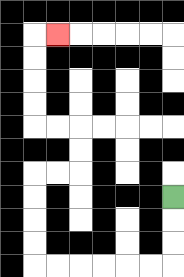{'start': '[7, 8]', 'end': '[2, 1]', 'path_directions': 'D,D,D,L,L,L,L,L,L,U,U,U,U,R,R,U,U,L,L,U,U,U,U,R', 'path_coordinates': '[[7, 8], [7, 9], [7, 10], [7, 11], [6, 11], [5, 11], [4, 11], [3, 11], [2, 11], [1, 11], [1, 10], [1, 9], [1, 8], [1, 7], [2, 7], [3, 7], [3, 6], [3, 5], [2, 5], [1, 5], [1, 4], [1, 3], [1, 2], [1, 1], [2, 1]]'}